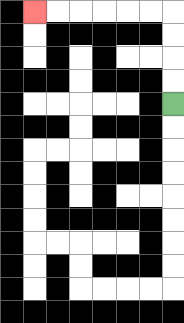{'start': '[7, 4]', 'end': '[1, 0]', 'path_directions': 'U,U,U,U,L,L,L,L,L,L', 'path_coordinates': '[[7, 4], [7, 3], [7, 2], [7, 1], [7, 0], [6, 0], [5, 0], [4, 0], [3, 0], [2, 0], [1, 0]]'}